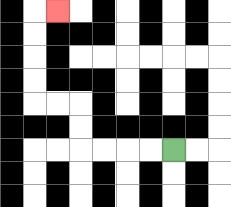{'start': '[7, 6]', 'end': '[2, 0]', 'path_directions': 'L,L,L,L,U,U,L,L,U,U,U,U,R', 'path_coordinates': '[[7, 6], [6, 6], [5, 6], [4, 6], [3, 6], [3, 5], [3, 4], [2, 4], [1, 4], [1, 3], [1, 2], [1, 1], [1, 0], [2, 0]]'}